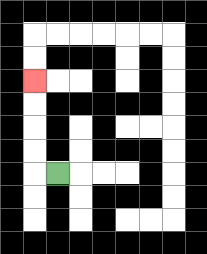{'start': '[2, 7]', 'end': '[1, 3]', 'path_directions': 'L,U,U,U,U', 'path_coordinates': '[[2, 7], [1, 7], [1, 6], [1, 5], [1, 4], [1, 3]]'}